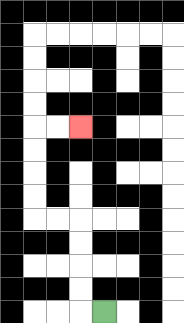{'start': '[4, 13]', 'end': '[3, 5]', 'path_directions': 'L,U,U,U,U,L,L,U,U,U,U,R,R', 'path_coordinates': '[[4, 13], [3, 13], [3, 12], [3, 11], [3, 10], [3, 9], [2, 9], [1, 9], [1, 8], [1, 7], [1, 6], [1, 5], [2, 5], [3, 5]]'}